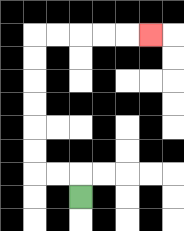{'start': '[3, 8]', 'end': '[6, 1]', 'path_directions': 'U,L,L,U,U,U,U,U,U,R,R,R,R,R', 'path_coordinates': '[[3, 8], [3, 7], [2, 7], [1, 7], [1, 6], [1, 5], [1, 4], [1, 3], [1, 2], [1, 1], [2, 1], [3, 1], [4, 1], [5, 1], [6, 1]]'}